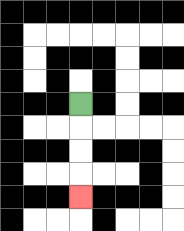{'start': '[3, 4]', 'end': '[3, 8]', 'path_directions': 'D,D,D,D', 'path_coordinates': '[[3, 4], [3, 5], [3, 6], [3, 7], [3, 8]]'}